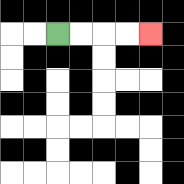{'start': '[2, 1]', 'end': '[6, 1]', 'path_directions': 'R,R,R,R', 'path_coordinates': '[[2, 1], [3, 1], [4, 1], [5, 1], [6, 1]]'}